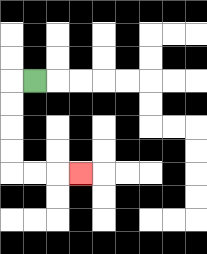{'start': '[1, 3]', 'end': '[3, 7]', 'path_directions': 'L,D,D,D,D,R,R,R', 'path_coordinates': '[[1, 3], [0, 3], [0, 4], [0, 5], [0, 6], [0, 7], [1, 7], [2, 7], [3, 7]]'}